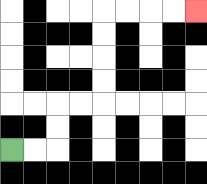{'start': '[0, 6]', 'end': '[8, 0]', 'path_directions': 'R,R,U,U,R,R,U,U,U,U,R,R,R,R', 'path_coordinates': '[[0, 6], [1, 6], [2, 6], [2, 5], [2, 4], [3, 4], [4, 4], [4, 3], [4, 2], [4, 1], [4, 0], [5, 0], [6, 0], [7, 0], [8, 0]]'}